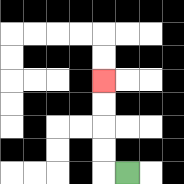{'start': '[5, 7]', 'end': '[4, 3]', 'path_directions': 'L,U,U,U,U', 'path_coordinates': '[[5, 7], [4, 7], [4, 6], [4, 5], [4, 4], [4, 3]]'}